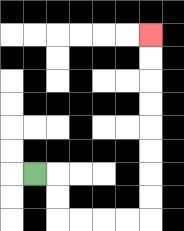{'start': '[1, 7]', 'end': '[6, 1]', 'path_directions': 'R,D,D,R,R,R,R,U,U,U,U,U,U,U,U', 'path_coordinates': '[[1, 7], [2, 7], [2, 8], [2, 9], [3, 9], [4, 9], [5, 9], [6, 9], [6, 8], [6, 7], [6, 6], [6, 5], [6, 4], [6, 3], [6, 2], [6, 1]]'}